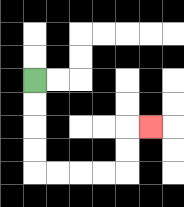{'start': '[1, 3]', 'end': '[6, 5]', 'path_directions': 'D,D,D,D,R,R,R,R,U,U,R', 'path_coordinates': '[[1, 3], [1, 4], [1, 5], [1, 6], [1, 7], [2, 7], [3, 7], [4, 7], [5, 7], [5, 6], [5, 5], [6, 5]]'}